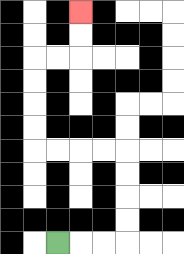{'start': '[2, 10]', 'end': '[3, 0]', 'path_directions': 'R,R,R,U,U,U,U,L,L,L,L,U,U,U,U,R,R,U,U', 'path_coordinates': '[[2, 10], [3, 10], [4, 10], [5, 10], [5, 9], [5, 8], [5, 7], [5, 6], [4, 6], [3, 6], [2, 6], [1, 6], [1, 5], [1, 4], [1, 3], [1, 2], [2, 2], [3, 2], [3, 1], [3, 0]]'}